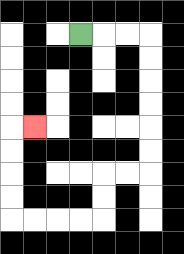{'start': '[3, 1]', 'end': '[1, 5]', 'path_directions': 'R,R,R,D,D,D,D,D,D,L,L,D,D,L,L,L,L,U,U,U,U,R', 'path_coordinates': '[[3, 1], [4, 1], [5, 1], [6, 1], [6, 2], [6, 3], [6, 4], [6, 5], [6, 6], [6, 7], [5, 7], [4, 7], [4, 8], [4, 9], [3, 9], [2, 9], [1, 9], [0, 9], [0, 8], [0, 7], [0, 6], [0, 5], [1, 5]]'}